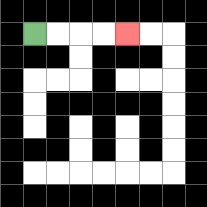{'start': '[1, 1]', 'end': '[5, 1]', 'path_directions': 'R,R,R,R', 'path_coordinates': '[[1, 1], [2, 1], [3, 1], [4, 1], [5, 1]]'}